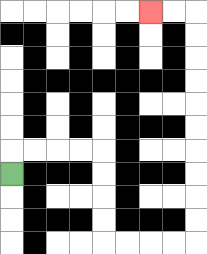{'start': '[0, 7]', 'end': '[6, 0]', 'path_directions': 'U,R,R,R,R,D,D,D,D,R,R,R,R,U,U,U,U,U,U,U,U,U,U,L,L', 'path_coordinates': '[[0, 7], [0, 6], [1, 6], [2, 6], [3, 6], [4, 6], [4, 7], [4, 8], [4, 9], [4, 10], [5, 10], [6, 10], [7, 10], [8, 10], [8, 9], [8, 8], [8, 7], [8, 6], [8, 5], [8, 4], [8, 3], [8, 2], [8, 1], [8, 0], [7, 0], [6, 0]]'}